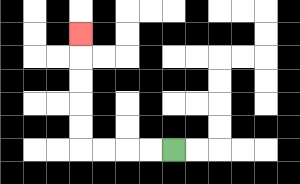{'start': '[7, 6]', 'end': '[3, 1]', 'path_directions': 'L,L,L,L,U,U,U,U,U', 'path_coordinates': '[[7, 6], [6, 6], [5, 6], [4, 6], [3, 6], [3, 5], [3, 4], [3, 3], [3, 2], [3, 1]]'}